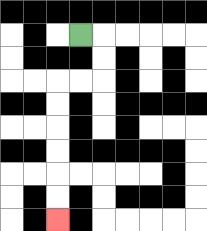{'start': '[3, 1]', 'end': '[2, 9]', 'path_directions': 'R,D,D,L,L,D,D,D,D,D,D', 'path_coordinates': '[[3, 1], [4, 1], [4, 2], [4, 3], [3, 3], [2, 3], [2, 4], [2, 5], [2, 6], [2, 7], [2, 8], [2, 9]]'}